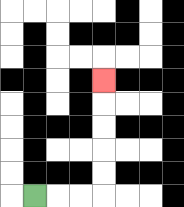{'start': '[1, 8]', 'end': '[4, 3]', 'path_directions': 'R,R,R,U,U,U,U,U', 'path_coordinates': '[[1, 8], [2, 8], [3, 8], [4, 8], [4, 7], [4, 6], [4, 5], [4, 4], [4, 3]]'}